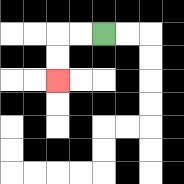{'start': '[4, 1]', 'end': '[2, 3]', 'path_directions': 'L,L,D,D', 'path_coordinates': '[[4, 1], [3, 1], [2, 1], [2, 2], [2, 3]]'}